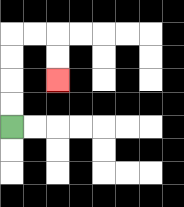{'start': '[0, 5]', 'end': '[2, 3]', 'path_directions': 'U,U,U,U,R,R,D,D', 'path_coordinates': '[[0, 5], [0, 4], [0, 3], [0, 2], [0, 1], [1, 1], [2, 1], [2, 2], [2, 3]]'}